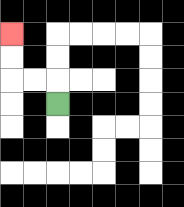{'start': '[2, 4]', 'end': '[0, 1]', 'path_directions': 'U,L,L,U,U', 'path_coordinates': '[[2, 4], [2, 3], [1, 3], [0, 3], [0, 2], [0, 1]]'}